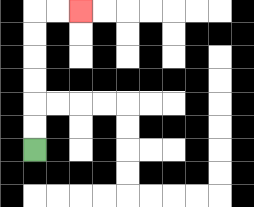{'start': '[1, 6]', 'end': '[3, 0]', 'path_directions': 'U,U,U,U,U,U,R,R', 'path_coordinates': '[[1, 6], [1, 5], [1, 4], [1, 3], [1, 2], [1, 1], [1, 0], [2, 0], [3, 0]]'}